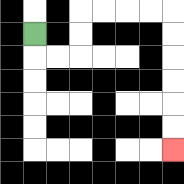{'start': '[1, 1]', 'end': '[7, 6]', 'path_directions': 'D,R,R,U,U,R,R,R,R,D,D,D,D,D,D', 'path_coordinates': '[[1, 1], [1, 2], [2, 2], [3, 2], [3, 1], [3, 0], [4, 0], [5, 0], [6, 0], [7, 0], [7, 1], [7, 2], [7, 3], [7, 4], [7, 5], [7, 6]]'}